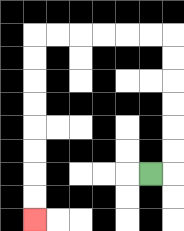{'start': '[6, 7]', 'end': '[1, 9]', 'path_directions': 'R,U,U,U,U,U,U,L,L,L,L,L,L,D,D,D,D,D,D,D,D', 'path_coordinates': '[[6, 7], [7, 7], [7, 6], [7, 5], [7, 4], [7, 3], [7, 2], [7, 1], [6, 1], [5, 1], [4, 1], [3, 1], [2, 1], [1, 1], [1, 2], [1, 3], [1, 4], [1, 5], [1, 6], [1, 7], [1, 8], [1, 9]]'}